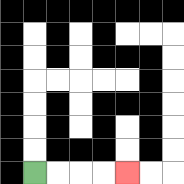{'start': '[1, 7]', 'end': '[5, 7]', 'path_directions': 'R,R,R,R', 'path_coordinates': '[[1, 7], [2, 7], [3, 7], [4, 7], [5, 7]]'}